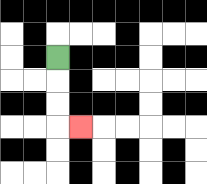{'start': '[2, 2]', 'end': '[3, 5]', 'path_directions': 'D,D,D,R', 'path_coordinates': '[[2, 2], [2, 3], [2, 4], [2, 5], [3, 5]]'}